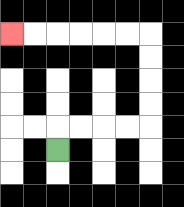{'start': '[2, 6]', 'end': '[0, 1]', 'path_directions': 'U,R,R,R,R,U,U,U,U,L,L,L,L,L,L', 'path_coordinates': '[[2, 6], [2, 5], [3, 5], [4, 5], [5, 5], [6, 5], [6, 4], [6, 3], [6, 2], [6, 1], [5, 1], [4, 1], [3, 1], [2, 1], [1, 1], [0, 1]]'}